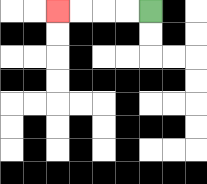{'start': '[6, 0]', 'end': '[2, 0]', 'path_directions': 'L,L,L,L', 'path_coordinates': '[[6, 0], [5, 0], [4, 0], [3, 0], [2, 0]]'}